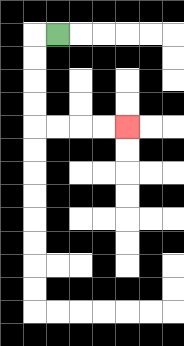{'start': '[2, 1]', 'end': '[5, 5]', 'path_directions': 'L,D,D,D,D,R,R,R,R', 'path_coordinates': '[[2, 1], [1, 1], [1, 2], [1, 3], [1, 4], [1, 5], [2, 5], [3, 5], [4, 5], [5, 5]]'}